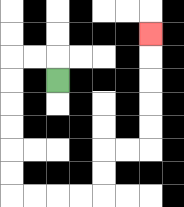{'start': '[2, 3]', 'end': '[6, 1]', 'path_directions': 'U,L,L,D,D,D,D,D,D,R,R,R,R,U,U,R,R,U,U,U,U,U', 'path_coordinates': '[[2, 3], [2, 2], [1, 2], [0, 2], [0, 3], [0, 4], [0, 5], [0, 6], [0, 7], [0, 8], [1, 8], [2, 8], [3, 8], [4, 8], [4, 7], [4, 6], [5, 6], [6, 6], [6, 5], [6, 4], [6, 3], [6, 2], [6, 1]]'}